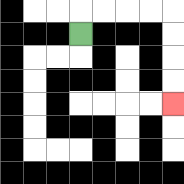{'start': '[3, 1]', 'end': '[7, 4]', 'path_directions': 'U,R,R,R,R,D,D,D,D', 'path_coordinates': '[[3, 1], [3, 0], [4, 0], [5, 0], [6, 0], [7, 0], [7, 1], [7, 2], [7, 3], [7, 4]]'}